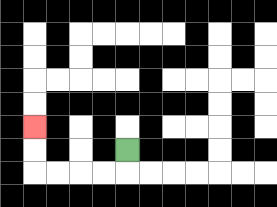{'start': '[5, 6]', 'end': '[1, 5]', 'path_directions': 'D,L,L,L,L,U,U', 'path_coordinates': '[[5, 6], [5, 7], [4, 7], [3, 7], [2, 7], [1, 7], [1, 6], [1, 5]]'}